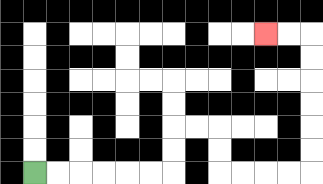{'start': '[1, 7]', 'end': '[11, 1]', 'path_directions': 'R,R,R,R,R,R,U,U,R,R,D,D,R,R,R,R,U,U,U,U,U,U,L,L', 'path_coordinates': '[[1, 7], [2, 7], [3, 7], [4, 7], [5, 7], [6, 7], [7, 7], [7, 6], [7, 5], [8, 5], [9, 5], [9, 6], [9, 7], [10, 7], [11, 7], [12, 7], [13, 7], [13, 6], [13, 5], [13, 4], [13, 3], [13, 2], [13, 1], [12, 1], [11, 1]]'}